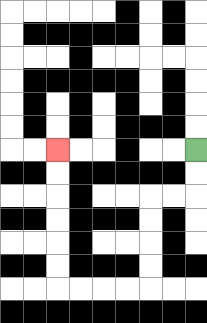{'start': '[8, 6]', 'end': '[2, 6]', 'path_directions': 'D,D,L,L,D,D,D,D,L,L,L,L,U,U,U,U,U,U', 'path_coordinates': '[[8, 6], [8, 7], [8, 8], [7, 8], [6, 8], [6, 9], [6, 10], [6, 11], [6, 12], [5, 12], [4, 12], [3, 12], [2, 12], [2, 11], [2, 10], [2, 9], [2, 8], [2, 7], [2, 6]]'}